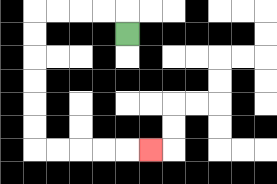{'start': '[5, 1]', 'end': '[6, 6]', 'path_directions': 'U,L,L,L,L,D,D,D,D,D,D,R,R,R,R,R', 'path_coordinates': '[[5, 1], [5, 0], [4, 0], [3, 0], [2, 0], [1, 0], [1, 1], [1, 2], [1, 3], [1, 4], [1, 5], [1, 6], [2, 6], [3, 6], [4, 6], [5, 6], [6, 6]]'}